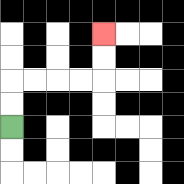{'start': '[0, 5]', 'end': '[4, 1]', 'path_directions': 'U,U,R,R,R,R,U,U', 'path_coordinates': '[[0, 5], [0, 4], [0, 3], [1, 3], [2, 3], [3, 3], [4, 3], [4, 2], [4, 1]]'}